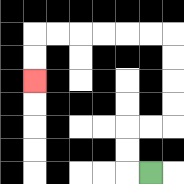{'start': '[6, 7]', 'end': '[1, 3]', 'path_directions': 'L,U,U,R,R,U,U,U,U,L,L,L,L,L,L,D,D', 'path_coordinates': '[[6, 7], [5, 7], [5, 6], [5, 5], [6, 5], [7, 5], [7, 4], [7, 3], [7, 2], [7, 1], [6, 1], [5, 1], [4, 1], [3, 1], [2, 1], [1, 1], [1, 2], [1, 3]]'}